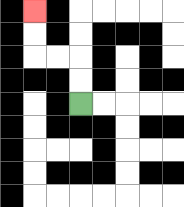{'start': '[3, 4]', 'end': '[1, 0]', 'path_directions': 'U,U,L,L,U,U', 'path_coordinates': '[[3, 4], [3, 3], [3, 2], [2, 2], [1, 2], [1, 1], [1, 0]]'}